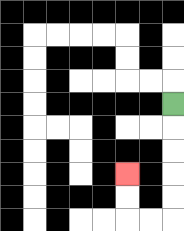{'start': '[7, 4]', 'end': '[5, 7]', 'path_directions': 'D,D,D,D,D,L,L,U,U', 'path_coordinates': '[[7, 4], [7, 5], [7, 6], [7, 7], [7, 8], [7, 9], [6, 9], [5, 9], [5, 8], [5, 7]]'}